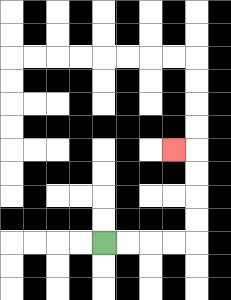{'start': '[4, 10]', 'end': '[7, 6]', 'path_directions': 'R,R,R,R,U,U,U,U,L', 'path_coordinates': '[[4, 10], [5, 10], [6, 10], [7, 10], [8, 10], [8, 9], [8, 8], [8, 7], [8, 6], [7, 6]]'}